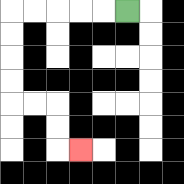{'start': '[5, 0]', 'end': '[3, 6]', 'path_directions': 'L,L,L,L,L,D,D,D,D,R,R,D,D,R', 'path_coordinates': '[[5, 0], [4, 0], [3, 0], [2, 0], [1, 0], [0, 0], [0, 1], [0, 2], [0, 3], [0, 4], [1, 4], [2, 4], [2, 5], [2, 6], [3, 6]]'}